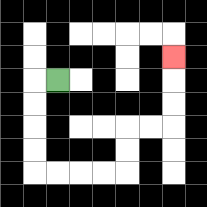{'start': '[2, 3]', 'end': '[7, 2]', 'path_directions': 'L,D,D,D,D,R,R,R,R,U,U,R,R,U,U,U', 'path_coordinates': '[[2, 3], [1, 3], [1, 4], [1, 5], [1, 6], [1, 7], [2, 7], [3, 7], [4, 7], [5, 7], [5, 6], [5, 5], [6, 5], [7, 5], [7, 4], [7, 3], [7, 2]]'}